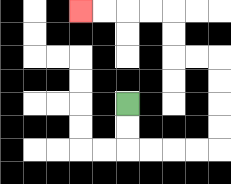{'start': '[5, 4]', 'end': '[3, 0]', 'path_directions': 'D,D,R,R,R,R,U,U,U,U,L,L,U,U,L,L,L,L', 'path_coordinates': '[[5, 4], [5, 5], [5, 6], [6, 6], [7, 6], [8, 6], [9, 6], [9, 5], [9, 4], [9, 3], [9, 2], [8, 2], [7, 2], [7, 1], [7, 0], [6, 0], [5, 0], [4, 0], [3, 0]]'}